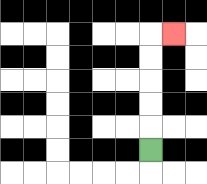{'start': '[6, 6]', 'end': '[7, 1]', 'path_directions': 'U,U,U,U,U,R', 'path_coordinates': '[[6, 6], [6, 5], [6, 4], [6, 3], [6, 2], [6, 1], [7, 1]]'}